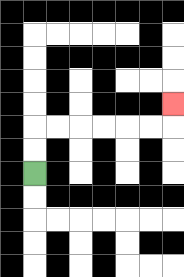{'start': '[1, 7]', 'end': '[7, 4]', 'path_directions': 'U,U,R,R,R,R,R,R,U', 'path_coordinates': '[[1, 7], [1, 6], [1, 5], [2, 5], [3, 5], [4, 5], [5, 5], [6, 5], [7, 5], [7, 4]]'}